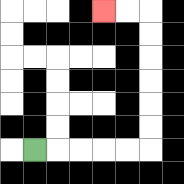{'start': '[1, 6]', 'end': '[4, 0]', 'path_directions': 'R,R,R,R,R,U,U,U,U,U,U,L,L', 'path_coordinates': '[[1, 6], [2, 6], [3, 6], [4, 6], [5, 6], [6, 6], [6, 5], [6, 4], [6, 3], [6, 2], [6, 1], [6, 0], [5, 0], [4, 0]]'}